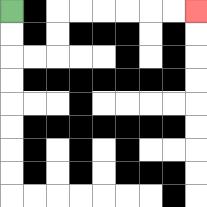{'start': '[0, 0]', 'end': '[8, 0]', 'path_directions': 'D,D,R,R,U,U,R,R,R,R,R,R', 'path_coordinates': '[[0, 0], [0, 1], [0, 2], [1, 2], [2, 2], [2, 1], [2, 0], [3, 0], [4, 0], [5, 0], [6, 0], [7, 0], [8, 0]]'}